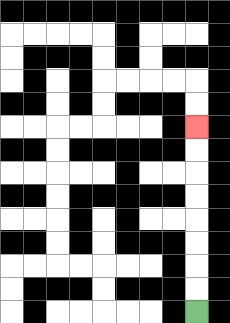{'start': '[8, 13]', 'end': '[8, 5]', 'path_directions': 'U,U,U,U,U,U,U,U', 'path_coordinates': '[[8, 13], [8, 12], [8, 11], [8, 10], [8, 9], [8, 8], [8, 7], [8, 6], [8, 5]]'}